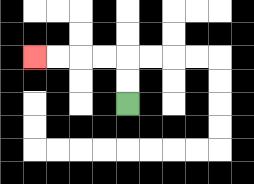{'start': '[5, 4]', 'end': '[1, 2]', 'path_directions': 'U,U,L,L,L,L', 'path_coordinates': '[[5, 4], [5, 3], [5, 2], [4, 2], [3, 2], [2, 2], [1, 2]]'}